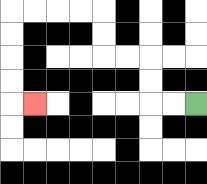{'start': '[8, 4]', 'end': '[1, 4]', 'path_directions': 'L,L,U,U,L,L,U,U,L,L,L,L,D,D,D,D,R', 'path_coordinates': '[[8, 4], [7, 4], [6, 4], [6, 3], [6, 2], [5, 2], [4, 2], [4, 1], [4, 0], [3, 0], [2, 0], [1, 0], [0, 0], [0, 1], [0, 2], [0, 3], [0, 4], [1, 4]]'}